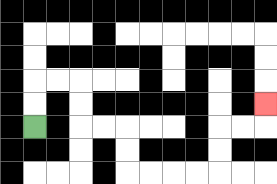{'start': '[1, 5]', 'end': '[11, 4]', 'path_directions': 'U,U,R,R,D,D,R,R,D,D,R,R,R,R,U,U,R,R,U', 'path_coordinates': '[[1, 5], [1, 4], [1, 3], [2, 3], [3, 3], [3, 4], [3, 5], [4, 5], [5, 5], [5, 6], [5, 7], [6, 7], [7, 7], [8, 7], [9, 7], [9, 6], [9, 5], [10, 5], [11, 5], [11, 4]]'}